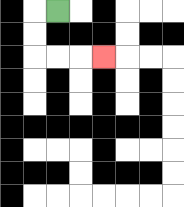{'start': '[2, 0]', 'end': '[4, 2]', 'path_directions': 'L,D,D,R,R,R', 'path_coordinates': '[[2, 0], [1, 0], [1, 1], [1, 2], [2, 2], [3, 2], [4, 2]]'}